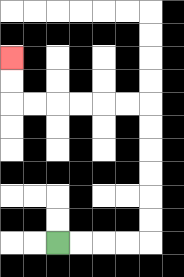{'start': '[2, 10]', 'end': '[0, 2]', 'path_directions': 'R,R,R,R,U,U,U,U,U,U,L,L,L,L,L,L,U,U', 'path_coordinates': '[[2, 10], [3, 10], [4, 10], [5, 10], [6, 10], [6, 9], [6, 8], [6, 7], [6, 6], [6, 5], [6, 4], [5, 4], [4, 4], [3, 4], [2, 4], [1, 4], [0, 4], [0, 3], [0, 2]]'}